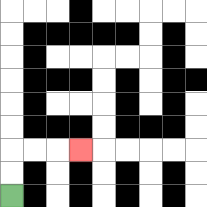{'start': '[0, 8]', 'end': '[3, 6]', 'path_directions': 'U,U,R,R,R', 'path_coordinates': '[[0, 8], [0, 7], [0, 6], [1, 6], [2, 6], [3, 6]]'}